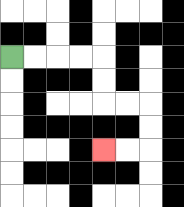{'start': '[0, 2]', 'end': '[4, 6]', 'path_directions': 'R,R,R,R,D,D,R,R,D,D,L,L', 'path_coordinates': '[[0, 2], [1, 2], [2, 2], [3, 2], [4, 2], [4, 3], [4, 4], [5, 4], [6, 4], [6, 5], [6, 6], [5, 6], [4, 6]]'}